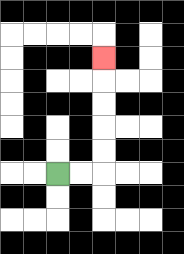{'start': '[2, 7]', 'end': '[4, 2]', 'path_directions': 'R,R,U,U,U,U,U', 'path_coordinates': '[[2, 7], [3, 7], [4, 7], [4, 6], [4, 5], [4, 4], [4, 3], [4, 2]]'}